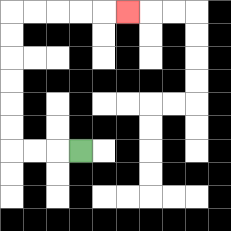{'start': '[3, 6]', 'end': '[5, 0]', 'path_directions': 'L,L,L,U,U,U,U,U,U,R,R,R,R,R', 'path_coordinates': '[[3, 6], [2, 6], [1, 6], [0, 6], [0, 5], [0, 4], [0, 3], [0, 2], [0, 1], [0, 0], [1, 0], [2, 0], [3, 0], [4, 0], [5, 0]]'}